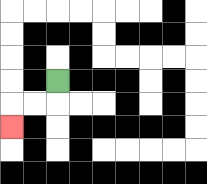{'start': '[2, 3]', 'end': '[0, 5]', 'path_directions': 'D,L,L,D', 'path_coordinates': '[[2, 3], [2, 4], [1, 4], [0, 4], [0, 5]]'}